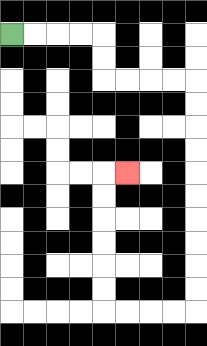{'start': '[0, 1]', 'end': '[5, 7]', 'path_directions': 'R,R,R,R,D,D,R,R,R,R,D,D,D,D,D,D,D,D,D,D,L,L,L,L,U,U,U,U,U,U,R', 'path_coordinates': '[[0, 1], [1, 1], [2, 1], [3, 1], [4, 1], [4, 2], [4, 3], [5, 3], [6, 3], [7, 3], [8, 3], [8, 4], [8, 5], [8, 6], [8, 7], [8, 8], [8, 9], [8, 10], [8, 11], [8, 12], [8, 13], [7, 13], [6, 13], [5, 13], [4, 13], [4, 12], [4, 11], [4, 10], [4, 9], [4, 8], [4, 7], [5, 7]]'}